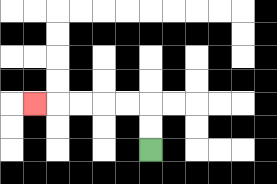{'start': '[6, 6]', 'end': '[1, 4]', 'path_directions': 'U,U,L,L,L,L,L', 'path_coordinates': '[[6, 6], [6, 5], [6, 4], [5, 4], [4, 4], [3, 4], [2, 4], [1, 4]]'}